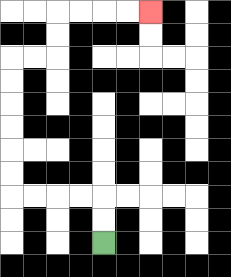{'start': '[4, 10]', 'end': '[6, 0]', 'path_directions': 'U,U,L,L,L,L,U,U,U,U,U,U,R,R,U,U,R,R,R,R', 'path_coordinates': '[[4, 10], [4, 9], [4, 8], [3, 8], [2, 8], [1, 8], [0, 8], [0, 7], [0, 6], [0, 5], [0, 4], [0, 3], [0, 2], [1, 2], [2, 2], [2, 1], [2, 0], [3, 0], [4, 0], [5, 0], [6, 0]]'}